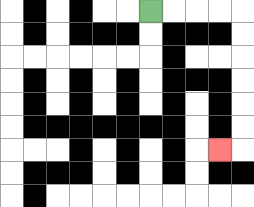{'start': '[6, 0]', 'end': '[9, 6]', 'path_directions': 'R,R,R,R,D,D,D,D,D,D,L', 'path_coordinates': '[[6, 0], [7, 0], [8, 0], [9, 0], [10, 0], [10, 1], [10, 2], [10, 3], [10, 4], [10, 5], [10, 6], [9, 6]]'}